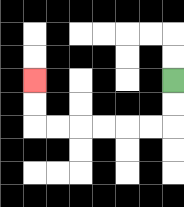{'start': '[7, 3]', 'end': '[1, 3]', 'path_directions': 'D,D,L,L,L,L,L,L,U,U', 'path_coordinates': '[[7, 3], [7, 4], [7, 5], [6, 5], [5, 5], [4, 5], [3, 5], [2, 5], [1, 5], [1, 4], [1, 3]]'}